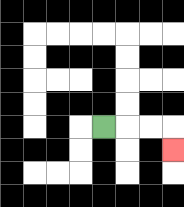{'start': '[4, 5]', 'end': '[7, 6]', 'path_directions': 'R,R,R,D', 'path_coordinates': '[[4, 5], [5, 5], [6, 5], [7, 5], [7, 6]]'}